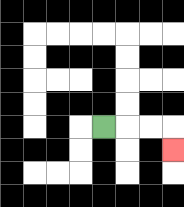{'start': '[4, 5]', 'end': '[7, 6]', 'path_directions': 'R,R,R,D', 'path_coordinates': '[[4, 5], [5, 5], [6, 5], [7, 5], [7, 6]]'}